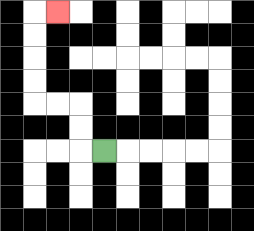{'start': '[4, 6]', 'end': '[2, 0]', 'path_directions': 'L,U,U,L,L,U,U,U,U,R', 'path_coordinates': '[[4, 6], [3, 6], [3, 5], [3, 4], [2, 4], [1, 4], [1, 3], [1, 2], [1, 1], [1, 0], [2, 0]]'}